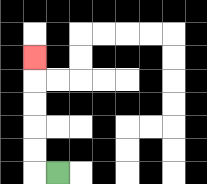{'start': '[2, 7]', 'end': '[1, 2]', 'path_directions': 'L,U,U,U,U,U', 'path_coordinates': '[[2, 7], [1, 7], [1, 6], [1, 5], [1, 4], [1, 3], [1, 2]]'}